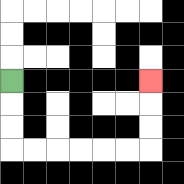{'start': '[0, 3]', 'end': '[6, 3]', 'path_directions': 'D,D,D,R,R,R,R,R,R,U,U,U', 'path_coordinates': '[[0, 3], [0, 4], [0, 5], [0, 6], [1, 6], [2, 6], [3, 6], [4, 6], [5, 6], [6, 6], [6, 5], [6, 4], [6, 3]]'}